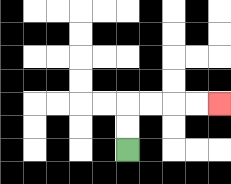{'start': '[5, 6]', 'end': '[9, 4]', 'path_directions': 'U,U,R,R,R,R', 'path_coordinates': '[[5, 6], [5, 5], [5, 4], [6, 4], [7, 4], [8, 4], [9, 4]]'}